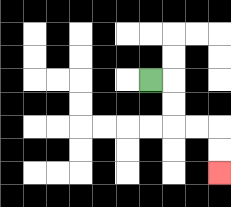{'start': '[6, 3]', 'end': '[9, 7]', 'path_directions': 'R,D,D,R,R,D,D', 'path_coordinates': '[[6, 3], [7, 3], [7, 4], [7, 5], [8, 5], [9, 5], [9, 6], [9, 7]]'}